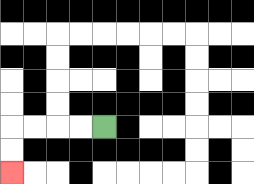{'start': '[4, 5]', 'end': '[0, 7]', 'path_directions': 'L,L,L,L,D,D', 'path_coordinates': '[[4, 5], [3, 5], [2, 5], [1, 5], [0, 5], [0, 6], [0, 7]]'}